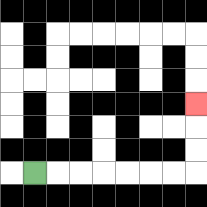{'start': '[1, 7]', 'end': '[8, 4]', 'path_directions': 'R,R,R,R,R,R,R,U,U,U', 'path_coordinates': '[[1, 7], [2, 7], [3, 7], [4, 7], [5, 7], [6, 7], [7, 7], [8, 7], [8, 6], [8, 5], [8, 4]]'}